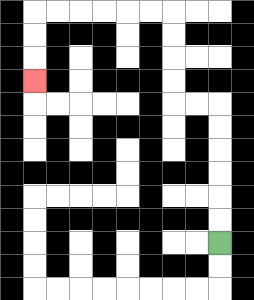{'start': '[9, 10]', 'end': '[1, 3]', 'path_directions': 'U,U,U,U,U,U,L,L,U,U,U,U,L,L,L,L,L,L,D,D,D', 'path_coordinates': '[[9, 10], [9, 9], [9, 8], [9, 7], [9, 6], [9, 5], [9, 4], [8, 4], [7, 4], [7, 3], [7, 2], [7, 1], [7, 0], [6, 0], [5, 0], [4, 0], [3, 0], [2, 0], [1, 0], [1, 1], [1, 2], [1, 3]]'}